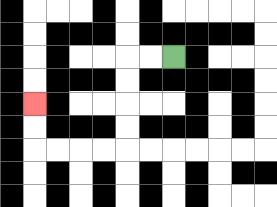{'start': '[7, 2]', 'end': '[1, 4]', 'path_directions': 'L,L,D,D,D,D,L,L,L,L,U,U', 'path_coordinates': '[[7, 2], [6, 2], [5, 2], [5, 3], [5, 4], [5, 5], [5, 6], [4, 6], [3, 6], [2, 6], [1, 6], [1, 5], [1, 4]]'}